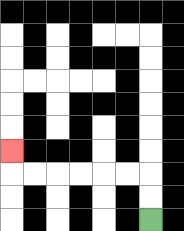{'start': '[6, 9]', 'end': '[0, 6]', 'path_directions': 'U,U,L,L,L,L,L,L,U', 'path_coordinates': '[[6, 9], [6, 8], [6, 7], [5, 7], [4, 7], [3, 7], [2, 7], [1, 7], [0, 7], [0, 6]]'}